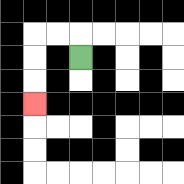{'start': '[3, 2]', 'end': '[1, 4]', 'path_directions': 'U,L,L,D,D,D', 'path_coordinates': '[[3, 2], [3, 1], [2, 1], [1, 1], [1, 2], [1, 3], [1, 4]]'}